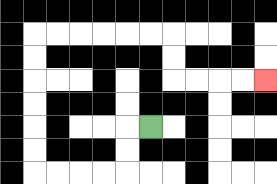{'start': '[6, 5]', 'end': '[11, 3]', 'path_directions': 'L,D,D,L,L,L,L,U,U,U,U,U,U,R,R,R,R,R,R,D,D,R,R,R,R', 'path_coordinates': '[[6, 5], [5, 5], [5, 6], [5, 7], [4, 7], [3, 7], [2, 7], [1, 7], [1, 6], [1, 5], [1, 4], [1, 3], [1, 2], [1, 1], [2, 1], [3, 1], [4, 1], [5, 1], [6, 1], [7, 1], [7, 2], [7, 3], [8, 3], [9, 3], [10, 3], [11, 3]]'}